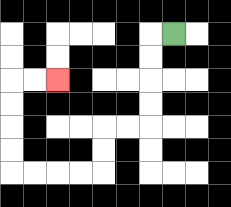{'start': '[7, 1]', 'end': '[2, 3]', 'path_directions': 'L,D,D,D,D,L,L,D,D,L,L,L,L,U,U,U,U,R,R', 'path_coordinates': '[[7, 1], [6, 1], [6, 2], [6, 3], [6, 4], [6, 5], [5, 5], [4, 5], [4, 6], [4, 7], [3, 7], [2, 7], [1, 7], [0, 7], [0, 6], [0, 5], [0, 4], [0, 3], [1, 3], [2, 3]]'}